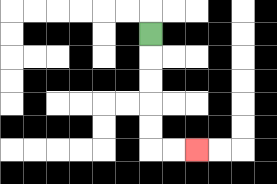{'start': '[6, 1]', 'end': '[8, 6]', 'path_directions': 'D,D,D,D,D,R,R', 'path_coordinates': '[[6, 1], [6, 2], [6, 3], [6, 4], [6, 5], [6, 6], [7, 6], [8, 6]]'}